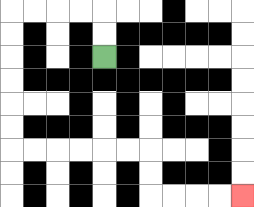{'start': '[4, 2]', 'end': '[10, 8]', 'path_directions': 'U,U,L,L,L,L,D,D,D,D,D,D,R,R,R,R,R,R,D,D,R,R,R,R', 'path_coordinates': '[[4, 2], [4, 1], [4, 0], [3, 0], [2, 0], [1, 0], [0, 0], [0, 1], [0, 2], [0, 3], [0, 4], [0, 5], [0, 6], [1, 6], [2, 6], [3, 6], [4, 6], [5, 6], [6, 6], [6, 7], [6, 8], [7, 8], [8, 8], [9, 8], [10, 8]]'}